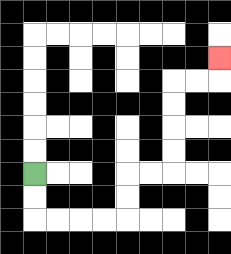{'start': '[1, 7]', 'end': '[9, 2]', 'path_directions': 'D,D,R,R,R,R,U,U,R,R,U,U,U,U,R,R,U', 'path_coordinates': '[[1, 7], [1, 8], [1, 9], [2, 9], [3, 9], [4, 9], [5, 9], [5, 8], [5, 7], [6, 7], [7, 7], [7, 6], [7, 5], [7, 4], [7, 3], [8, 3], [9, 3], [9, 2]]'}